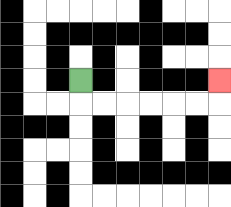{'start': '[3, 3]', 'end': '[9, 3]', 'path_directions': 'D,R,R,R,R,R,R,U', 'path_coordinates': '[[3, 3], [3, 4], [4, 4], [5, 4], [6, 4], [7, 4], [8, 4], [9, 4], [9, 3]]'}